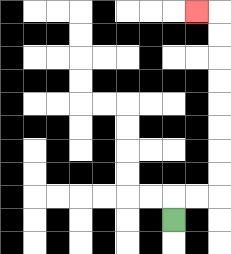{'start': '[7, 9]', 'end': '[8, 0]', 'path_directions': 'U,R,R,U,U,U,U,U,U,U,U,L', 'path_coordinates': '[[7, 9], [7, 8], [8, 8], [9, 8], [9, 7], [9, 6], [9, 5], [9, 4], [9, 3], [9, 2], [9, 1], [9, 0], [8, 0]]'}